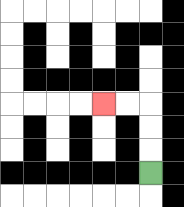{'start': '[6, 7]', 'end': '[4, 4]', 'path_directions': 'U,U,U,L,L', 'path_coordinates': '[[6, 7], [6, 6], [6, 5], [6, 4], [5, 4], [4, 4]]'}